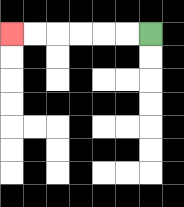{'start': '[6, 1]', 'end': '[0, 1]', 'path_directions': 'L,L,L,L,L,L', 'path_coordinates': '[[6, 1], [5, 1], [4, 1], [3, 1], [2, 1], [1, 1], [0, 1]]'}